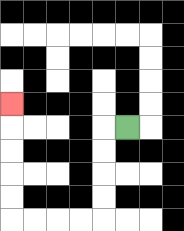{'start': '[5, 5]', 'end': '[0, 4]', 'path_directions': 'L,D,D,D,D,L,L,L,L,U,U,U,U,U', 'path_coordinates': '[[5, 5], [4, 5], [4, 6], [4, 7], [4, 8], [4, 9], [3, 9], [2, 9], [1, 9], [0, 9], [0, 8], [0, 7], [0, 6], [0, 5], [0, 4]]'}